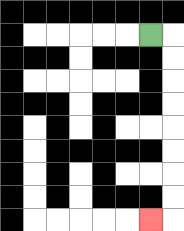{'start': '[6, 1]', 'end': '[6, 9]', 'path_directions': 'R,D,D,D,D,D,D,D,D,L', 'path_coordinates': '[[6, 1], [7, 1], [7, 2], [7, 3], [7, 4], [7, 5], [7, 6], [7, 7], [7, 8], [7, 9], [6, 9]]'}